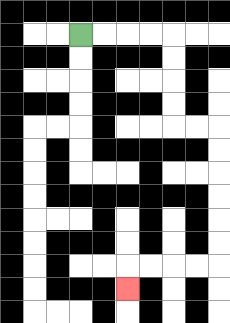{'start': '[3, 1]', 'end': '[5, 12]', 'path_directions': 'R,R,R,R,D,D,D,D,R,R,D,D,D,D,D,D,L,L,L,L,D', 'path_coordinates': '[[3, 1], [4, 1], [5, 1], [6, 1], [7, 1], [7, 2], [7, 3], [7, 4], [7, 5], [8, 5], [9, 5], [9, 6], [9, 7], [9, 8], [9, 9], [9, 10], [9, 11], [8, 11], [7, 11], [6, 11], [5, 11], [5, 12]]'}